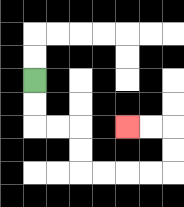{'start': '[1, 3]', 'end': '[5, 5]', 'path_directions': 'D,D,R,R,D,D,R,R,R,R,U,U,L,L', 'path_coordinates': '[[1, 3], [1, 4], [1, 5], [2, 5], [3, 5], [3, 6], [3, 7], [4, 7], [5, 7], [6, 7], [7, 7], [7, 6], [7, 5], [6, 5], [5, 5]]'}